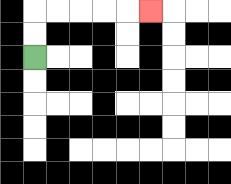{'start': '[1, 2]', 'end': '[6, 0]', 'path_directions': 'U,U,R,R,R,R,R', 'path_coordinates': '[[1, 2], [1, 1], [1, 0], [2, 0], [3, 0], [4, 0], [5, 0], [6, 0]]'}